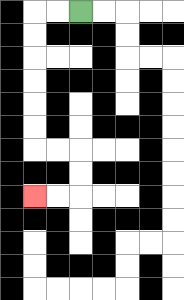{'start': '[3, 0]', 'end': '[1, 8]', 'path_directions': 'L,L,D,D,D,D,D,D,R,R,D,D,L,L', 'path_coordinates': '[[3, 0], [2, 0], [1, 0], [1, 1], [1, 2], [1, 3], [1, 4], [1, 5], [1, 6], [2, 6], [3, 6], [3, 7], [3, 8], [2, 8], [1, 8]]'}